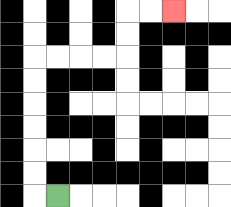{'start': '[2, 8]', 'end': '[7, 0]', 'path_directions': 'L,U,U,U,U,U,U,R,R,R,R,U,U,R,R', 'path_coordinates': '[[2, 8], [1, 8], [1, 7], [1, 6], [1, 5], [1, 4], [1, 3], [1, 2], [2, 2], [3, 2], [4, 2], [5, 2], [5, 1], [5, 0], [6, 0], [7, 0]]'}